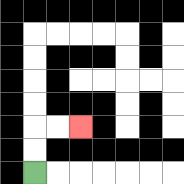{'start': '[1, 7]', 'end': '[3, 5]', 'path_directions': 'U,U,R,R', 'path_coordinates': '[[1, 7], [1, 6], [1, 5], [2, 5], [3, 5]]'}